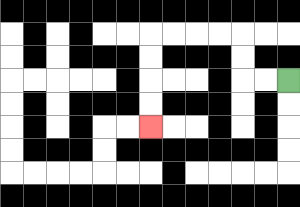{'start': '[12, 3]', 'end': '[6, 5]', 'path_directions': 'L,L,U,U,L,L,L,L,D,D,D,D', 'path_coordinates': '[[12, 3], [11, 3], [10, 3], [10, 2], [10, 1], [9, 1], [8, 1], [7, 1], [6, 1], [6, 2], [6, 3], [6, 4], [6, 5]]'}